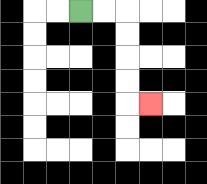{'start': '[3, 0]', 'end': '[6, 4]', 'path_directions': 'R,R,D,D,D,D,R', 'path_coordinates': '[[3, 0], [4, 0], [5, 0], [5, 1], [5, 2], [5, 3], [5, 4], [6, 4]]'}